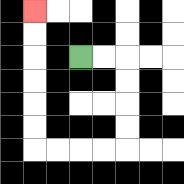{'start': '[3, 2]', 'end': '[1, 0]', 'path_directions': 'R,R,D,D,D,D,L,L,L,L,U,U,U,U,U,U', 'path_coordinates': '[[3, 2], [4, 2], [5, 2], [5, 3], [5, 4], [5, 5], [5, 6], [4, 6], [3, 6], [2, 6], [1, 6], [1, 5], [1, 4], [1, 3], [1, 2], [1, 1], [1, 0]]'}